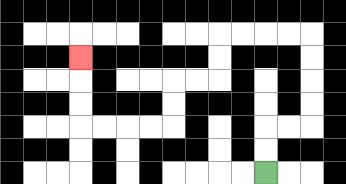{'start': '[11, 7]', 'end': '[3, 2]', 'path_directions': 'U,U,R,R,U,U,U,U,L,L,L,L,D,D,L,L,D,D,L,L,L,L,U,U,U', 'path_coordinates': '[[11, 7], [11, 6], [11, 5], [12, 5], [13, 5], [13, 4], [13, 3], [13, 2], [13, 1], [12, 1], [11, 1], [10, 1], [9, 1], [9, 2], [9, 3], [8, 3], [7, 3], [7, 4], [7, 5], [6, 5], [5, 5], [4, 5], [3, 5], [3, 4], [3, 3], [3, 2]]'}